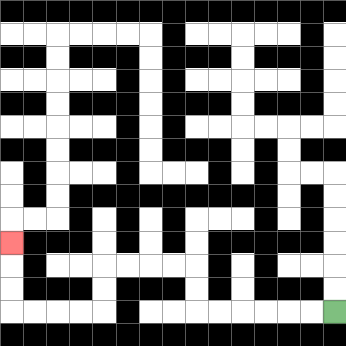{'start': '[14, 13]', 'end': '[0, 10]', 'path_directions': 'L,L,L,L,L,L,U,U,L,L,L,L,D,D,L,L,L,L,U,U,U', 'path_coordinates': '[[14, 13], [13, 13], [12, 13], [11, 13], [10, 13], [9, 13], [8, 13], [8, 12], [8, 11], [7, 11], [6, 11], [5, 11], [4, 11], [4, 12], [4, 13], [3, 13], [2, 13], [1, 13], [0, 13], [0, 12], [0, 11], [0, 10]]'}